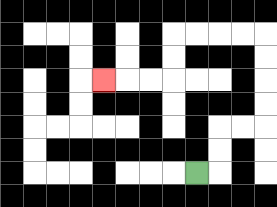{'start': '[8, 7]', 'end': '[4, 3]', 'path_directions': 'R,U,U,R,R,U,U,U,U,L,L,L,L,D,D,L,L,L', 'path_coordinates': '[[8, 7], [9, 7], [9, 6], [9, 5], [10, 5], [11, 5], [11, 4], [11, 3], [11, 2], [11, 1], [10, 1], [9, 1], [8, 1], [7, 1], [7, 2], [7, 3], [6, 3], [5, 3], [4, 3]]'}